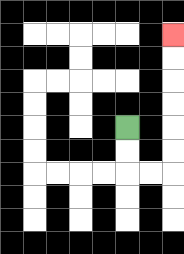{'start': '[5, 5]', 'end': '[7, 1]', 'path_directions': 'D,D,R,R,U,U,U,U,U,U', 'path_coordinates': '[[5, 5], [5, 6], [5, 7], [6, 7], [7, 7], [7, 6], [7, 5], [7, 4], [7, 3], [7, 2], [7, 1]]'}